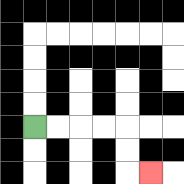{'start': '[1, 5]', 'end': '[6, 7]', 'path_directions': 'R,R,R,R,D,D,R', 'path_coordinates': '[[1, 5], [2, 5], [3, 5], [4, 5], [5, 5], [5, 6], [5, 7], [6, 7]]'}